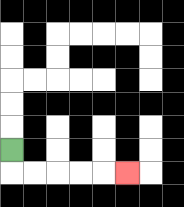{'start': '[0, 6]', 'end': '[5, 7]', 'path_directions': 'D,R,R,R,R,R', 'path_coordinates': '[[0, 6], [0, 7], [1, 7], [2, 7], [3, 7], [4, 7], [5, 7]]'}